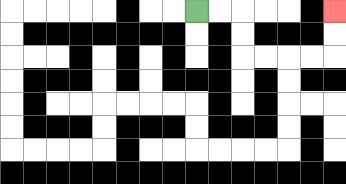{'start': '[8, 0]', 'end': '[14, 0]', 'path_directions': 'R,R,D,D,R,R,R,R,U,U', 'path_coordinates': '[[8, 0], [9, 0], [10, 0], [10, 1], [10, 2], [11, 2], [12, 2], [13, 2], [14, 2], [14, 1], [14, 0]]'}